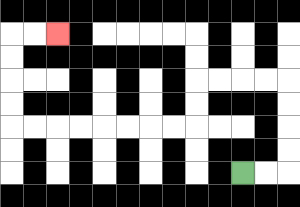{'start': '[10, 7]', 'end': '[2, 1]', 'path_directions': 'R,R,U,U,U,U,L,L,L,L,D,D,L,L,L,L,L,L,L,L,U,U,U,U,R,R', 'path_coordinates': '[[10, 7], [11, 7], [12, 7], [12, 6], [12, 5], [12, 4], [12, 3], [11, 3], [10, 3], [9, 3], [8, 3], [8, 4], [8, 5], [7, 5], [6, 5], [5, 5], [4, 5], [3, 5], [2, 5], [1, 5], [0, 5], [0, 4], [0, 3], [0, 2], [0, 1], [1, 1], [2, 1]]'}